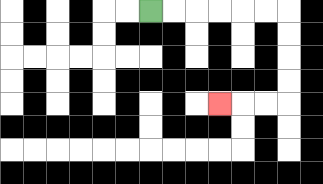{'start': '[6, 0]', 'end': '[9, 4]', 'path_directions': 'R,R,R,R,R,R,D,D,D,D,L,L,L', 'path_coordinates': '[[6, 0], [7, 0], [8, 0], [9, 0], [10, 0], [11, 0], [12, 0], [12, 1], [12, 2], [12, 3], [12, 4], [11, 4], [10, 4], [9, 4]]'}